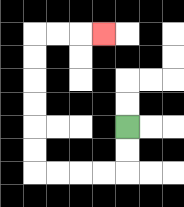{'start': '[5, 5]', 'end': '[4, 1]', 'path_directions': 'D,D,L,L,L,L,U,U,U,U,U,U,R,R,R', 'path_coordinates': '[[5, 5], [5, 6], [5, 7], [4, 7], [3, 7], [2, 7], [1, 7], [1, 6], [1, 5], [1, 4], [1, 3], [1, 2], [1, 1], [2, 1], [3, 1], [4, 1]]'}